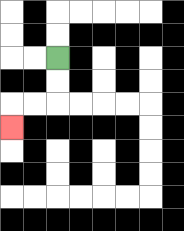{'start': '[2, 2]', 'end': '[0, 5]', 'path_directions': 'D,D,L,L,D', 'path_coordinates': '[[2, 2], [2, 3], [2, 4], [1, 4], [0, 4], [0, 5]]'}